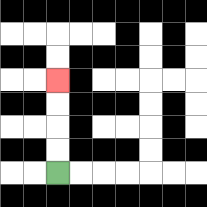{'start': '[2, 7]', 'end': '[2, 3]', 'path_directions': 'U,U,U,U', 'path_coordinates': '[[2, 7], [2, 6], [2, 5], [2, 4], [2, 3]]'}